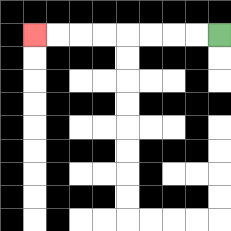{'start': '[9, 1]', 'end': '[1, 1]', 'path_directions': 'L,L,L,L,L,L,L,L', 'path_coordinates': '[[9, 1], [8, 1], [7, 1], [6, 1], [5, 1], [4, 1], [3, 1], [2, 1], [1, 1]]'}